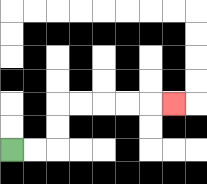{'start': '[0, 6]', 'end': '[7, 4]', 'path_directions': 'R,R,U,U,R,R,R,R,R', 'path_coordinates': '[[0, 6], [1, 6], [2, 6], [2, 5], [2, 4], [3, 4], [4, 4], [5, 4], [6, 4], [7, 4]]'}